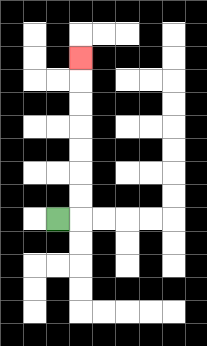{'start': '[2, 9]', 'end': '[3, 2]', 'path_directions': 'R,U,U,U,U,U,U,U', 'path_coordinates': '[[2, 9], [3, 9], [3, 8], [3, 7], [3, 6], [3, 5], [3, 4], [3, 3], [3, 2]]'}